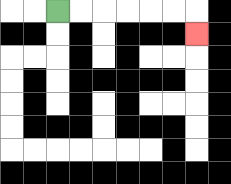{'start': '[2, 0]', 'end': '[8, 1]', 'path_directions': 'R,R,R,R,R,R,D', 'path_coordinates': '[[2, 0], [3, 0], [4, 0], [5, 0], [6, 0], [7, 0], [8, 0], [8, 1]]'}